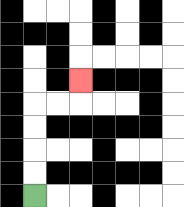{'start': '[1, 8]', 'end': '[3, 3]', 'path_directions': 'U,U,U,U,R,R,U', 'path_coordinates': '[[1, 8], [1, 7], [1, 6], [1, 5], [1, 4], [2, 4], [3, 4], [3, 3]]'}